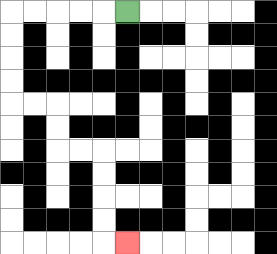{'start': '[5, 0]', 'end': '[5, 10]', 'path_directions': 'L,L,L,L,L,D,D,D,D,R,R,D,D,R,R,D,D,D,D,R', 'path_coordinates': '[[5, 0], [4, 0], [3, 0], [2, 0], [1, 0], [0, 0], [0, 1], [0, 2], [0, 3], [0, 4], [1, 4], [2, 4], [2, 5], [2, 6], [3, 6], [4, 6], [4, 7], [4, 8], [4, 9], [4, 10], [5, 10]]'}